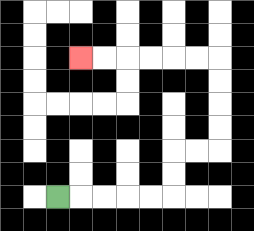{'start': '[2, 8]', 'end': '[3, 2]', 'path_directions': 'R,R,R,R,R,U,U,R,R,U,U,U,U,L,L,L,L,L,L', 'path_coordinates': '[[2, 8], [3, 8], [4, 8], [5, 8], [6, 8], [7, 8], [7, 7], [7, 6], [8, 6], [9, 6], [9, 5], [9, 4], [9, 3], [9, 2], [8, 2], [7, 2], [6, 2], [5, 2], [4, 2], [3, 2]]'}